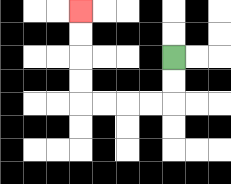{'start': '[7, 2]', 'end': '[3, 0]', 'path_directions': 'D,D,L,L,L,L,U,U,U,U', 'path_coordinates': '[[7, 2], [7, 3], [7, 4], [6, 4], [5, 4], [4, 4], [3, 4], [3, 3], [3, 2], [3, 1], [3, 0]]'}